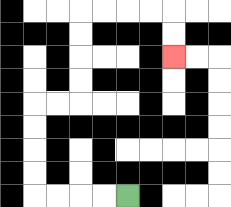{'start': '[5, 8]', 'end': '[7, 2]', 'path_directions': 'L,L,L,L,U,U,U,U,R,R,U,U,U,U,R,R,R,R,D,D', 'path_coordinates': '[[5, 8], [4, 8], [3, 8], [2, 8], [1, 8], [1, 7], [1, 6], [1, 5], [1, 4], [2, 4], [3, 4], [3, 3], [3, 2], [3, 1], [3, 0], [4, 0], [5, 0], [6, 0], [7, 0], [7, 1], [7, 2]]'}